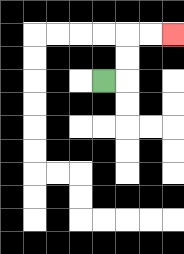{'start': '[4, 3]', 'end': '[7, 1]', 'path_directions': 'R,U,U,R,R', 'path_coordinates': '[[4, 3], [5, 3], [5, 2], [5, 1], [6, 1], [7, 1]]'}